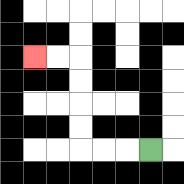{'start': '[6, 6]', 'end': '[1, 2]', 'path_directions': 'L,L,L,U,U,U,U,L,L', 'path_coordinates': '[[6, 6], [5, 6], [4, 6], [3, 6], [3, 5], [3, 4], [3, 3], [3, 2], [2, 2], [1, 2]]'}